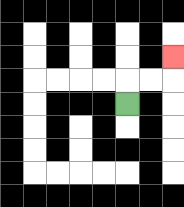{'start': '[5, 4]', 'end': '[7, 2]', 'path_directions': 'U,R,R,U', 'path_coordinates': '[[5, 4], [5, 3], [6, 3], [7, 3], [7, 2]]'}